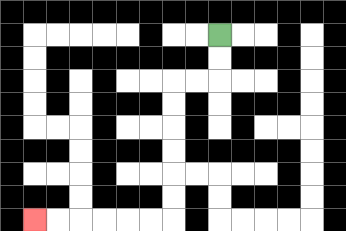{'start': '[9, 1]', 'end': '[1, 9]', 'path_directions': 'D,D,L,L,D,D,D,D,D,D,L,L,L,L,L,L', 'path_coordinates': '[[9, 1], [9, 2], [9, 3], [8, 3], [7, 3], [7, 4], [7, 5], [7, 6], [7, 7], [7, 8], [7, 9], [6, 9], [5, 9], [4, 9], [3, 9], [2, 9], [1, 9]]'}